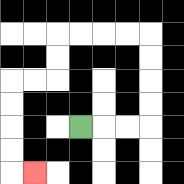{'start': '[3, 5]', 'end': '[1, 7]', 'path_directions': 'R,R,R,U,U,U,U,L,L,L,L,D,D,L,L,D,D,D,D,R', 'path_coordinates': '[[3, 5], [4, 5], [5, 5], [6, 5], [6, 4], [6, 3], [6, 2], [6, 1], [5, 1], [4, 1], [3, 1], [2, 1], [2, 2], [2, 3], [1, 3], [0, 3], [0, 4], [0, 5], [0, 6], [0, 7], [1, 7]]'}